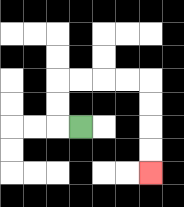{'start': '[3, 5]', 'end': '[6, 7]', 'path_directions': 'L,U,U,R,R,R,R,D,D,D,D', 'path_coordinates': '[[3, 5], [2, 5], [2, 4], [2, 3], [3, 3], [4, 3], [5, 3], [6, 3], [6, 4], [6, 5], [6, 6], [6, 7]]'}